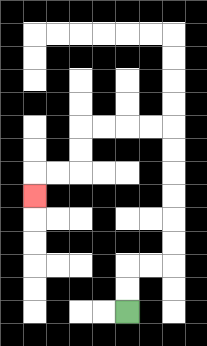{'start': '[5, 13]', 'end': '[1, 8]', 'path_directions': 'U,U,R,R,U,U,U,U,U,U,L,L,L,L,D,D,L,L,D', 'path_coordinates': '[[5, 13], [5, 12], [5, 11], [6, 11], [7, 11], [7, 10], [7, 9], [7, 8], [7, 7], [7, 6], [7, 5], [6, 5], [5, 5], [4, 5], [3, 5], [3, 6], [3, 7], [2, 7], [1, 7], [1, 8]]'}